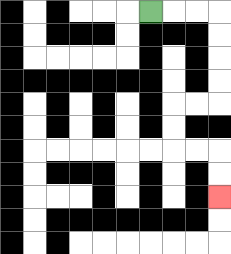{'start': '[6, 0]', 'end': '[9, 8]', 'path_directions': 'R,R,R,D,D,D,D,L,L,D,D,R,R,D,D', 'path_coordinates': '[[6, 0], [7, 0], [8, 0], [9, 0], [9, 1], [9, 2], [9, 3], [9, 4], [8, 4], [7, 4], [7, 5], [7, 6], [8, 6], [9, 6], [9, 7], [9, 8]]'}